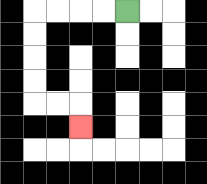{'start': '[5, 0]', 'end': '[3, 5]', 'path_directions': 'L,L,L,L,D,D,D,D,R,R,D', 'path_coordinates': '[[5, 0], [4, 0], [3, 0], [2, 0], [1, 0], [1, 1], [1, 2], [1, 3], [1, 4], [2, 4], [3, 4], [3, 5]]'}